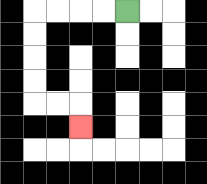{'start': '[5, 0]', 'end': '[3, 5]', 'path_directions': 'L,L,L,L,D,D,D,D,R,R,D', 'path_coordinates': '[[5, 0], [4, 0], [3, 0], [2, 0], [1, 0], [1, 1], [1, 2], [1, 3], [1, 4], [2, 4], [3, 4], [3, 5]]'}